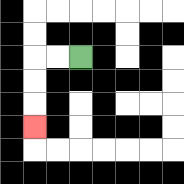{'start': '[3, 2]', 'end': '[1, 5]', 'path_directions': 'L,L,D,D,D', 'path_coordinates': '[[3, 2], [2, 2], [1, 2], [1, 3], [1, 4], [1, 5]]'}